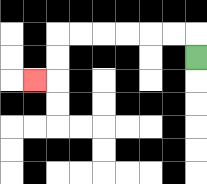{'start': '[8, 2]', 'end': '[1, 3]', 'path_directions': 'U,L,L,L,L,L,L,D,D,L', 'path_coordinates': '[[8, 2], [8, 1], [7, 1], [6, 1], [5, 1], [4, 1], [3, 1], [2, 1], [2, 2], [2, 3], [1, 3]]'}